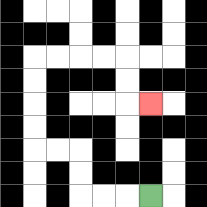{'start': '[6, 8]', 'end': '[6, 4]', 'path_directions': 'L,L,L,U,U,L,L,U,U,U,U,R,R,R,R,D,D,R', 'path_coordinates': '[[6, 8], [5, 8], [4, 8], [3, 8], [3, 7], [3, 6], [2, 6], [1, 6], [1, 5], [1, 4], [1, 3], [1, 2], [2, 2], [3, 2], [4, 2], [5, 2], [5, 3], [5, 4], [6, 4]]'}